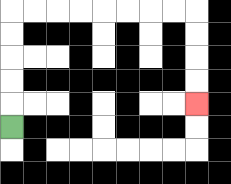{'start': '[0, 5]', 'end': '[8, 4]', 'path_directions': 'U,U,U,U,U,R,R,R,R,R,R,R,R,D,D,D,D', 'path_coordinates': '[[0, 5], [0, 4], [0, 3], [0, 2], [0, 1], [0, 0], [1, 0], [2, 0], [3, 0], [4, 0], [5, 0], [6, 0], [7, 0], [8, 0], [8, 1], [8, 2], [8, 3], [8, 4]]'}